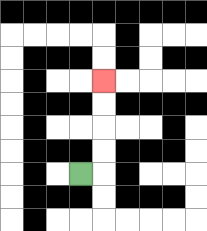{'start': '[3, 7]', 'end': '[4, 3]', 'path_directions': 'R,U,U,U,U', 'path_coordinates': '[[3, 7], [4, 7], [4, 6], [4, 5], [4, 4], [4, 3]]'}